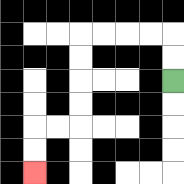{'start': '[7, 3]', 'end': '[1, 7]', 'path_directions': 'U,U,L,L,L,L,D,D,D,D,L,L,D,D', 'path_coordinates': '[[7, 3], [7, 2], [7, 1], [6, 1], [5, 1], [4, 1], [3, 1], [3, 2], [3, 3], [3, 4], [3, 5], [2, 5], [1, 5], [1, 6], [1, 7]]'}